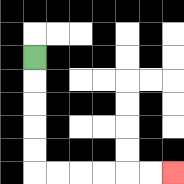{'start': '[1, 2]', 'end': '[7, 7]', 'path_directions': 'D,D,D,D,D,R,R,R,R,R,R', 'path_coordinates': '[[1, 2], [1, 3], [1, 4], [1, 5], [1, 6], [1, 7], [2, 7], [3, 7], [4, 7], [5, 7], [6, 7], [7, 7]]'}